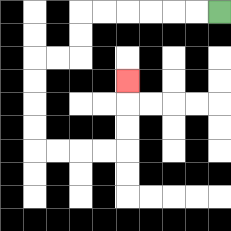{'start': '[9, 0]', 'end': '[5, 3]', 'path_directions': 'L,L,L,L,L,L,D,D,L,L,D,D,D,D,R,R,R,R,U,U,U', 'path_coordinates': '[[9, 0], [8, 0], [7, 0], [6, 0], [5, 0], [4, 0], [3, 0], [3, 1], [3, 2], [2, 2], [1, 2], [1, 3], [1, 4], [1, 5], [1, 6], [2, 6], [3, 6], [4, 6], [5, 6], [5, 5], [5, 4], [5, 3]]'}